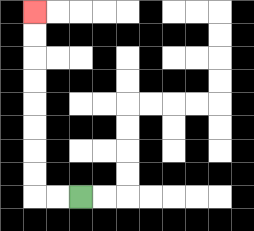{'start': '[3, 8]', 'end': '[1, 0]', 'path_directions': 'L,L,U,U,U,U,U,U,U,U', 'path_coordinates': '[[3, 8], [2, 8], [1, 8], [1, 7], [1, 6], [1, 5], [1, 4], [1, 3], [1, 2], [1, 1], [1, 0]]'}